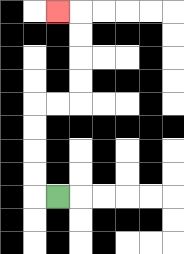{'start': '[2, 8]', 'end': '[2, 0]', 'path_directions': 'L,U,U,U,U,R,R,U,U,U,U,L', 'path_coordinates': '[[2, 8], [1, 8], [1, 7], [1, 6], [1, 5], [1, 4], [2, 4], [3, 4], [3, 3], [3, 2], [3, 1], [3, 0], [2, 0]]'}